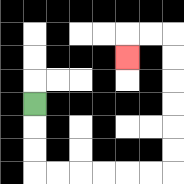{'start': '[1, 4]', 'end': '[5, 2]', 'path_directions': 'D,D,D,R,R,R,R,R,R,U,U,U,U,U,U,L,L,D', 'path_coordinates': '[[1, 4], [1, 5], [1, 6], [1, 7], [2, 7], [3, 7], [4, 7], [5, 7], [6, 7], [7, 7], [7, 6], [7, 5], [7, 4], [7, 3], [7, 2], [7, 1], [6, 1], [5, 1], [5, 2]]'}